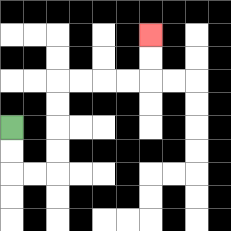{'start': '[0, 5]', 'end': '[6, 1]', 'path_directions': 'D,D,R,R,U,U,U,U,R,R,R,R,U,U', 'path_coordinates': '[[0, 5], [0, 6], [0, 7], [1, 7], [2, 7], [2, 6], [2, 5], [2, 4], [2, 3], [3, 3], [4, 3], [5, 3], [6, 3], [6, 2], [6, 1]]'}